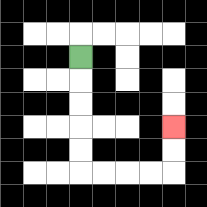{'start': '[3, 2]', 'end': '[7, 5]', 'path_directions': 'D,D,D,D,D,R,R,R,R,U,U', 'path_coordinates': '[[3, 2], [3, 3], [3, 4], [3, 5], [3, 6], [3, 7], [4, 7], [5, 7], [6, 7], [7, 7], [7, 6], [7, 5]]'}